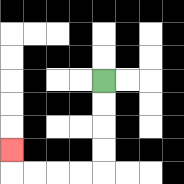{'start': '[4, 3]', 'end': '[0, 6]', 'path_directions': 'D,D,D,D,L,L,L,L,U', 'path_coordinates': '[[4, 3], [4, 4], [4, 5], [4, 6], [4, 7], [3, 7], [2, 7], [1, 7], [0, 7], [0, 6]]'}